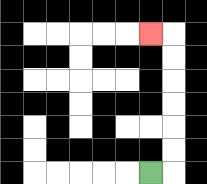{'start': '[6, 7]', 'end': '[6, 1]', 'path_directions': 'R,U,U,U,U,U,U,L', 'path_coordinates': '[[6, 7], [7, 7], [7, 6], [7, 5], [7, 4], [7, 3], [7, 2], [7, 1], [6, 1]]'}